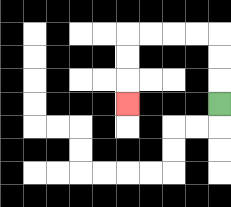{'start': '[9, 4]', 'end': '[5, 4]', 'path_directions': 'U,U,U,L,L,L,L,D,D,D', 'path_coordinates': '[[9, 4], [9, 3], [9, 2], [9, 1], [8, 1], [7, 1], [6, 1], [5, 1], [5, 2], [5, 3], [5, 4]]'}